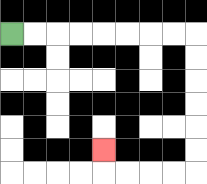{'start': '[0, 1]', 'end': '[4, 6]', 'path_directions': 'R,R,R,R,R,R,R,R,D,D,D,D,D,D,L,L,L,L,U', 'path_coordinates': '[[0, 1], [1, 1], [2, 1], [3, 1], [4, 1], [5, 1], [6, 1], [7, 1], [8, 1], [8, 2], [8, 3], [8, 4], [8, 5], [8, 6], [8, 7], [7, 7], [6, 7], [5, 7], [4, 7], [4, 6]]'}